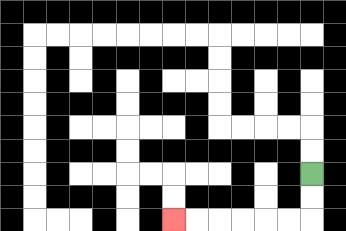{'start': '[13, 7]', 'end': '[7, 9]', 'path_directions': 'D,D,L,L,L,L,L,L', 'path_coordinates': '[[13, 7], [13, 8], [13, 9], [12, 9], [11, 9], [10, 9], [9, 9], [8, 9], [7, 9]]'}